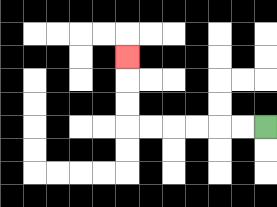{'start': '[11, 5]', 'end': '[5, 2]', 'path_directions': 'L,L,L,L,L,L,U,U,U', 'path_coordinates': '[[11, 5], [10, 5], [9, 5], [8, 5], [7, 5], [6, 5], [5, 5], [5, 4], [5, 3], [5, 2]]'}